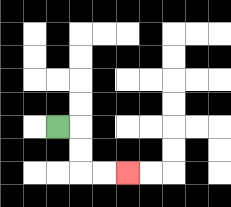{'start': '[2, 5]', 'end': '[5, 7]', 'path_directions': 'R,D,D,R,R', 'path_coordinates': '[[2, 5], [3, 5], [3, 6], [3, 7], [4, 7], [5, 7]]'}